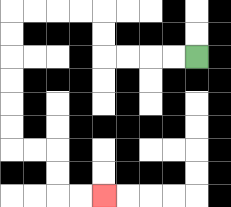{'start': '[8, 2]', 'end': '[4, 8]', 'path_directions': 'L,L,L,L,U,U,L,L,L,L,D,D,D,D,D,D,R,R,D,D,R,R', 'path_coordinates': '[[8, 2], [7, 2], [6, 2], [5, 2], [4, 2], [4, 1], [4, 0], [3, 0], [2, 0], [1, 0], [0, 0], [0, 1], [0, 2], [0, 3], [0, 4], [0, 5], [0, 6], [1, 6], [2, 6], [2, 7], [2, 8], [3, 8], [4, 8]]'}